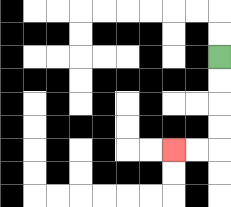{'start': '[9, 2]', 'end': '[7, 6]', 'path_directions': 'D,D,D,D,L,L', 'path_coordinates': '[[9, 2], [9, 3], [9, 4], [9, 5], [9, 6], [8, 6], [7, 6]]'}